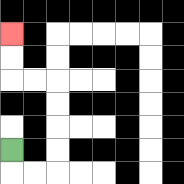{'start': '[0, 6]', 'end': '[0, 1]', 'path_directions': 'D,R,R,U,U,U,U,L,L,U,U', 'path_coordinates': '[[0, 6], [0, 7], [1, 7], [2, 7], [2, 6], [2, 5], [2, 4], [2, 3], [1, 3], [0, 3], [0, 2], [0, 1]]'}